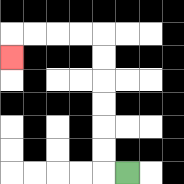{'start': '[5, 7]', 'end': '[0, 2]', 'path_directions': 'L,U,U,U,U,U,U,L,L,L,L,D', 'path_coordinates': '[[5, 7], [4, 7], [4, 6], [4, 5], [4, 4], [4, 3], [4, 2], [4, 1], [3, 1], [2, 1], [1, 1], [0, 1], [0, 2]]'}